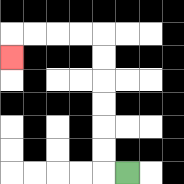{'start': '[5, 7]', 'end': '[0, 2]', 'path_directions': 'L,U,U,U,U,U,U,L,L,L,L,D', 'path_coordinates': '[[5, 7], [4, 7], [4, 6], [4, 5], [4, 4], [4, 3], [4, 2], [4, 1], [3, 1], [2, 1], [1, 1], [0, 1], [0, 2]]'}